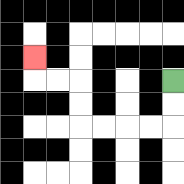{'start': '[7, 3]', 'end': '[1, 2]', 'path_directions': 'D,D,L,L,L,L,U,U,L,L,U', 'path_coordinates': '[[7, 3], [7, 4], [7, 5], [6, 5], [5, 5], [4, 5], [3, 5], [3, 4], [3, 3], [2, 3], [1, 3], [1, 2]]'}